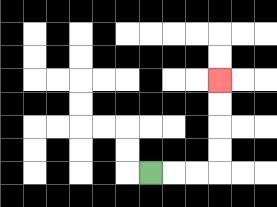{'start': '[6, 7]', 'end': '[9, 3]', 'path_directions': 'R,R,R,U,U,U,U', 'path_coordinates': '[[6, 7], [7, 7], [8, 7], [9, 7], [9, 6], [9, 5], [9, 4], [9, 3]]'}